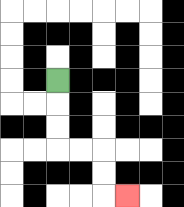{'start': '[2, 3]', 'end': '[5, 8]', 'path_directions': 'D,D,D,R,R,D,D,R', 'path_coordinates': '[[2, 3], [2, 4], [2, 5], [2, 6], [3, 6], [4, 6], [4, 7], [4, 8], [5, 8]]'}